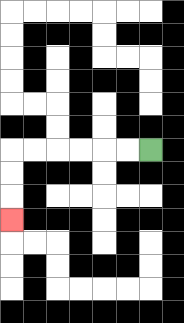{'start': '[6, 6]', 'end': '[0, 9]', 'path_directions': 'L,L,L,L,L,L,D,D,D', 'path_coordinates': '[[6, 6], [5, 6], [4, 6], [3, 6], [2, 6], [1, 6], [0, 6], [0, 7], [0, 8], [0, 9]]'}